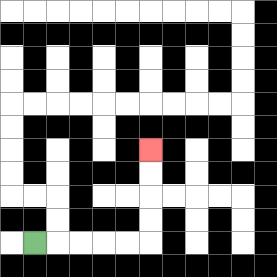{'start': '[1, 10]', 'end': '[6, 6]', 'path_directions': 'R,R,R,R,R,U,U,U,U', 'path_coordinates': '[[1, 10], [2, 10], [3, 10], [4, 10], [5, 10], [6, 10], [6, 9], [6, 8], [6, 7], [6, 6]]'}